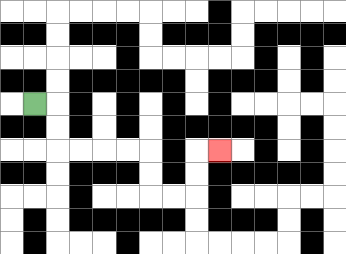{'start': '[1, 4]', 'end': '[9, 6]', 'path_directions': 'R,D,D,R,R,R,R,D,D,R,R,U,U,R', 'path_coordinates': '[[1, 4], [2, 4], [2, 5], [2, 6], [3, 6], [4, 6], [5, 6], [6, 6], [6, 7], [6, 8], [7, 8], [8, 8], [8, 7], [8, 6], [9, 6]]'}